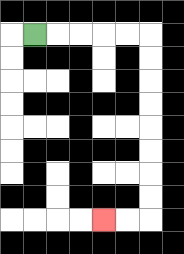{'start': '[1, 1]', 'end': '[4, 9]', 'path_directions': 'R,R,R,R,R,D,D,D,D,D,D,D,D,L,L', 'path_coordinates': '[[1, 1], [2, 1], [3, 1], [4, 1], [5, 1], [6, 1], [6, 2], [6, 3], [6, 4], [6, 5], [6, 6], [6, 7], [6, 8], [6, 9], [5, 9], [4, 9]]'}